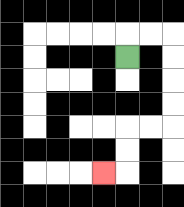{'start': '[5, 2]', 'end': '[4, 7]', 'path_directions': 'U,R,R,D,D,D,D,L,L,D,D,L', 'path_coordinates': '[[5, 2], [5, 1], [6, 1], [7, 1], [7, 2], [7, 3], [7, 4], [7, 5], [6, 5], [5, 5], [5, 6], [5, 7], [4, 7]]'}